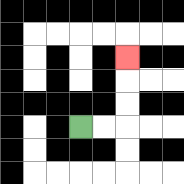{'start': '[3, 5]', 'end': '[5, 2]', 'path_directions': 'R,R,U,U,U', 'path_coordinates': '[[3, 5], [4, 5], [5, 5], [5, 4], [5, 3], [5, 2]]'}